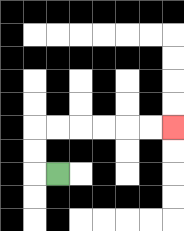{'start': '[2, 7]', 'end': '[7, 5]', 'path_directions': 'L,U,U,R,R,R,R,R,R', 'path_coordinates': '[[2, 7], [1, 7], [1, 6], [1, 5], [2, 5], [3, 5], [4, 5], [5, 5], [6, 5], [7, 5]]'}